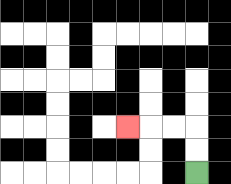{'start': '[8, 7]', 'end': '[5, 5]', 'path_directions': 'U,U,L,L,L', 'path_coordinates': '[[8, 7], [8, 6], [8, 5], [7, 5], [6, 5], [5, 5]]'}